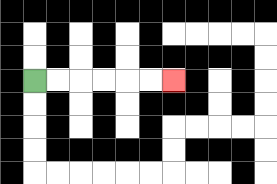{'start': '[1, 3]', 'end': '[7, 3]', 'path_directions': 'R,R,R,R,R,R', 'path_coordinates': '[[1, 3], [2, 3], [3, 3], [4, 3], [5, 3], [6, 3], [7, 3]]'}